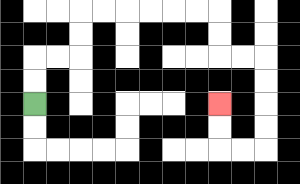{'start': '[1, 4]', 'end': '[9, 4]', 'path_directions': 'U,U,R,R,U,U,R,R,R,R,R,R,D,D,R,R,D,D,D,D,L,L,U,U', 'path_coordinates': '[[1, 4], [1, 3], [1, 2], [2, 2], [3, 2], [3, 1], [3, 0], [4, 0], [5, 0], [6, 0], [7, 0], [8, 0], [9, 0], [9, 1], [9, 2], [10, 2], [11, 2], [11, 3], [11, 4], [11, 5], [11, 6], [10, 6], [9, 6], [9, 5], [9, 4]]'}